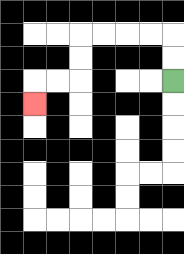{'start': '[7, 3]', 'end': '[1, 4]', 'path_directions': 'U,U,L,L,L,L,D,D,L,L,D', 'path_coordinates': '[[7, 3], [7, 2], [7, 1], [6, 1], [5, 1], [4, 1], [3, 1], [3, 2], [3, 3], [2, 3], [1, 3], [1, 4]]'}